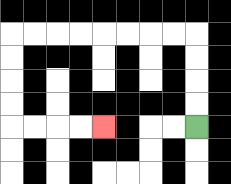{'start': '[8, 5]', 'end': '[4, 5]', 'path_directions': 'U,U,U,U,L,L,L,L,L,L,L,L,D,D,D,D,R,R,R,R', 'path_coordinates': '[[8, 5], [8, 4], [8, 3], [8, 2], [8, 1], [7, 1], [6, 1], [5, 1], [4, 1], [3, 1], [2, 1], [1, 1], [0, 1], [0, 2], [0, 3], [0, 4], [0, 5], [1, 5], [2, 5], [3, 5], [4, 5]]'}